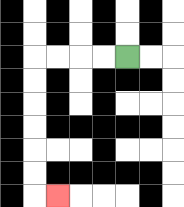{'start': '[5, 2]', 'end': '[2, 8]', 'path_directions': 'L,L,L,L,D,D,D,D,D,D,R', 'path_coordinates': '[[5, 2], [4, 2], [3, 2], [2, 2], [1, 2], [1, 3], [1, 4], [1, 5], [1, 6], [1, 7], [1, 8], [2, 8]]'}